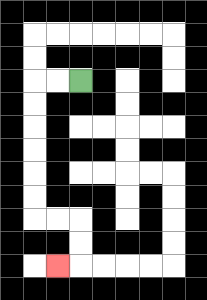{'start': '[3, 3]', 'end': '[2, 11]', 'path_directions': 'L,L,D,D,D,D,D,D,R,R,D,D,L', 'path_coordinates': '[[3, 3], [2, 3], [1, 3], [1, 4], [1, 5], [1, 6], [1, 7], [1, 8], [1, 9], [2, 9], [3, 9], [3, 10], [3, 11], [2, 11]]'}